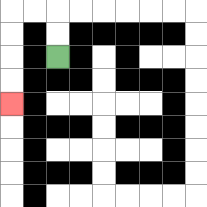{'start': '[2, 2]', 'end': '[0, 4]', 'path_directions': 'U,U,L,L,D,D,D,D', 'path_coordinates': '[[2, 2], [2, 1], [2, 0], [1, 0], [0, 0], [0, 1], [0, 2], [0, 3], [0, 4]]'}